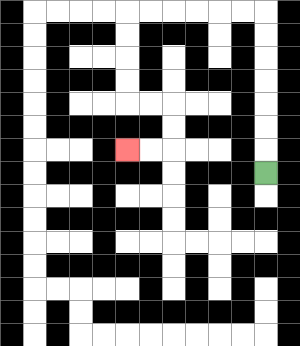{'start': '[11, 7]', 'end': '[5, 6]', 'path_directions': 'U,U,U,U,U,U,U,L,L,L,L,L,L,D,D,D,D,R,R,D,D,L,L', 'path_coordinates': '[[11, 7], [11, 6], [11, 5], [11, 4], [11, 3], [11, 2], [11, 1], [11, 0], [10, 0], [9, 0], [8, 0], [7, 0], [6, 0], [5, 0], [5, 1], [5, 2], [5, 3], [5, 4], [6, 4], [7, 4], [7, 5], [7, 6], [6, 6], [5, 6]]'}